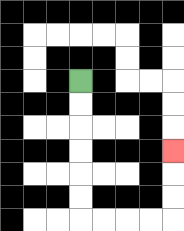{'start': '[3, 3]', 'end': '[7, 6]', 'path_directions': 'D,D,D,D,D,D,R,R,R,R,U,U,U', 'path_coordinates': '[[3, 3], [3, 4], [3, 5], [3, 6], [3, 7], [3, 8], [3, 9], [4, 9], [5, 9], [6, 9], [7, 9], [7, 8], [7, 7], [7, 6]]'}